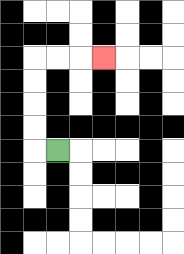{'start': '[2, 6]', 'end': '[4, 2]', 'path_directions': 'L,U,U,U,U,R,R,R', 'path_coordinates': '[[2, 6], [1, 6], [1, 5], [1, 4], [1, 3], [1, 2], [2, 2], [3, 2], [4, 2]]'}